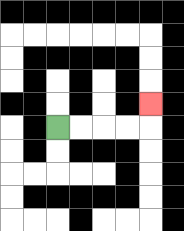{'start': '[2, 5]', 'end': '[6, 4]', 'path_directions': 'R,R,R,R,U', 'path_coordinates': '[[2, 5], [3, 5], [4, 5], [5, 5], [6, 5], [6, 4]]'}